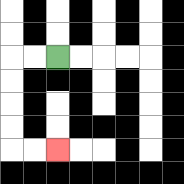{'start': '[2, 2]', 'end': '[2, 6]', 'path_directions': 'L,L,D,D,D,D,R,R', 'path_coordinates': '[[2, 2], [1, 2], [0, 2], [0, 3], [0, 4], [0, 5], [0, 6], [1, 6], [2, 6]]'}